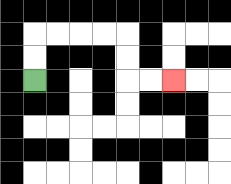{'start': '[1, 3]', 'end': '[7, 3]', 'path_directions': 'U,U,R,R,R,R,D,D,R,R', 'path_coordinates': '[[1, 3], [1, 2], [1, 1], [2, 1], [3, 1], [4, 1], [5, 1], [5, 2], [5, 3], [6, 3], [7, 3]]'}